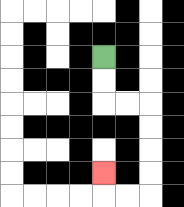{'start': '[4, 2]', 'end': '[4, 7]', 'path_directions': 'D,D,R,R,D,D,D,D,L,L,U', 'path_coordinates': '[[4, 2], [4, 3], [4, 4], [5, 4], [6, 4], [6, 5], [6, 6], [6, 7], [6, 8], [5, 8], [4, 8], [4, 7]]'}